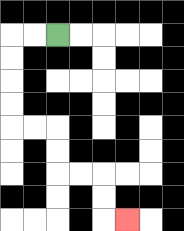{'start': '[2, 1]', 'end': '[5, 9]', 'path_directions': 'L,L,D,D,D,D,R,R,D,D,R,R,D,D,R', 'path_coordinates': '[[2, 1], [1, 1], [0, 1], [0, 2], [0, 3], [0, 4], [0, 5], [1, 5], [2, 5], [2, 6], [2, 7], [3, 7], [4, 7], [4, 8], [4, 9], [5, 9]]'}